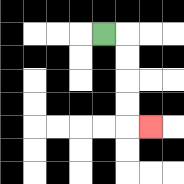{'start': '[4, 1]', 'end': '[6, 5]', 'path_directions': 'R,D,D,D,D,R', 'path_coordinates': '[[4, 1], [5, 1], [5, 2], [5, 3], [5, 4], [5, 5], [6, 5]]'}